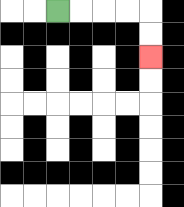{'start': '[2, 0]', 'end': '[6, 2]', 'path_directions': 'R,R,R,R,D,D', 'path_coordinates': '[[2, 0], [3, 0], [4, 0], [5, 0], [6, 0], [6, 1], [6, 2]]'}